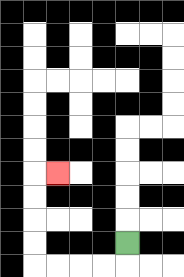{'start': '[5, 10]', 'end': '[2, 7]', 'path_directions': 'D,L,L,L,L,U,U,U,U,R', 'path_coordinates': '[[5, 10], [5, 11], [4, 11], [3, 11], [2, 11], [1, 11], [1, 10], [1, 9], [1, 8], [1, 7], [2, 7]]'}